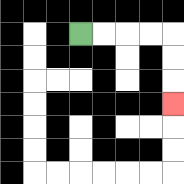{'start': '[3, 1]', 'end': '[7, 4]', 'path_directions': 'R,R,R,R,D,D,D', 'path_coordinates': '[[3, 1], [4, 1], [5, 1], [6, 1], [7, 1], [7, 2], [7, 3], [7, 4]]'}